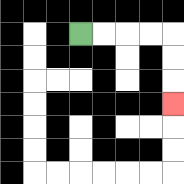{'start': '[3, 1]', 'end': '[7, 4]', 'path_directions': 'R,R,R,R,D,D,D', 'path_coordinates': '[[3, 1], [4, 1], [5, 1], [6, 1], [7, 1], [7, 2], [7, 3], [7, 4]]'}